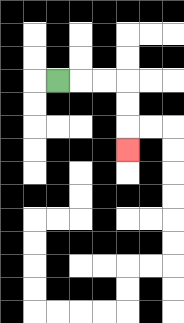{'start': '[2, 3]', 'end': '[5, 6]', 'path_directions': 'R,R,R,D,D,D', 'path_coordinates': '[[2, 3], [3, 3], [4, 3], [5, 3], [5, 4], [5, 5], [5, 6]]'}